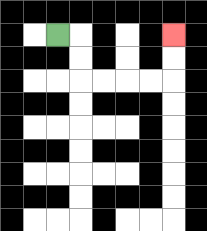{'start': '[2, 1]', 'end': '[7, 1]', 'path_directions': 'R,D,D,R,R,R,R,U,U', 'path_coordinates': '[[2, 1], [3, 1], [3, 2], [3, 3], [4, 3], [5, 3], [6, 3], [7, 3], [7, 2], [7, 1]]'}